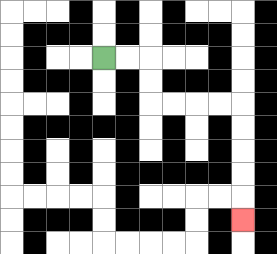{'start': '[4, 2]', 'end': '[10, 9]', 'path_directions': 'R,R,D,D,R,R,R,R,D,D,D,D,D', 'path_coordinates': '[[4, 2], [5, 2], [6, 2], [6, 3], [6, 4], [7, 4], [8, 4], [9, 4], [10, 4], [10, 5], [10, 6], [10, 7], [10, 8], [10, 9]]'}